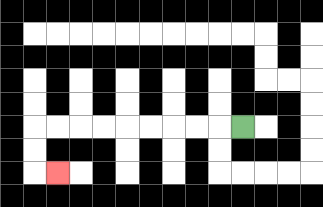{'start': '[10, 5]', 'end': '[2, 7]', 'path_directions': 'L,L,L,L,L,L,L,L,L,D,D,R', 'path_coordinates': '[[10, 5], [9, 5], [8, 5], [7, 5], [6, 5], [5, 5], [4, 5], [3, 5], [2, 5], [1, 5], [1, 6], [1, 7], [2, 7]]'}